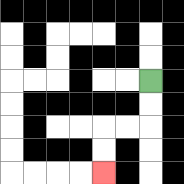{'start': '[6, 3]', 'end': '[4, 7]', 'path_directions': 'D,D,L,L,D,D', 'path_coordinates': '[[6, 3], [6, 4], [6, 5], [5, 5], [4, 5], [4, 6], [4, 7]]'}